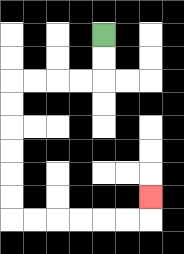{'start': '[4, 1]', 'end': '[6, 8]', 'path_directions': 'D,D,L,L,L,L,D,D,D,D,D,D,R,R,R,R,R,R,U', 'path_coordinates': '[[4, 1], [4, 2], [4, 3], [3, 3], [2, 3], [1, 3], [0, 3], [0, 4], [0, 5], [0, 6], [0, 7], [0, 8], [0, 9], [1, 9], [2, 9], [3, 9], [4, 9], [5, 9], [6, 9], [6, 8]]'}